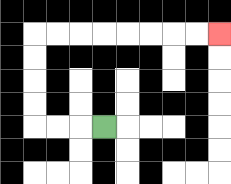{'start': '[4, 5]', 'end': '[9, 1]', 'path_directions': 'L,L,L,U,U,U,U,R,R,R,R,R,R,R,R', 'path_coordinates': '[[4, 5], [3, 5], [2, 5], [1, 5], [1, 4], [1, 3], [1, 2], [1, 1], [2, 1], [3, 1], [4, 1], [5, 1], [6, 1], [7, 1], [8, 1], [9, 1]]'}